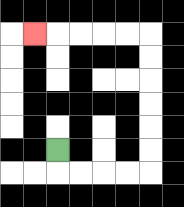{'start': '[2, 6]', 'end': '[1, 1]', 'path_directions': 'D,R,R,R,R,U,U,U,U,U,U,L,L,L,L,L', 'path_coordinates': '[[2, 6], [2, 7], [3, 7], [4, 7], [5, 7], [6, 7], [6, 6], [6, 5], [6, 4], [6, 3], [6, 2], [6, 1], [5, 1], [4, 1], [3, 1], [2, 1], [1, 1]]'}